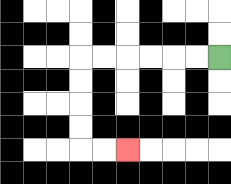{'start': '[9, 2]', 'end': '[5, 6]', 'path_directions': 'L,L,L,L,L,L,D,D,D,D,R,R', 'path_coordinates': '[[9, 2], [8, 2], [7, 2], [6, 2], [5, 2], [4, 2], [3, 2], [3, 3], [3, 4], [3, 5], [3, 6], [4, 6], [5, 6]]'}